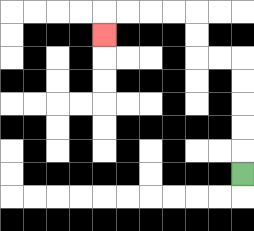{'start': '[10, 7]', 'end': '[4, 1]', 'path_directions': 'U,U,U,U,U,L,L,U,U,L,L,L,L,D', 'path_coordinates': '[[10, 7], [10, 6], [10, 5], [10, 4], [10, 3], [10, 2], [9, 2], [8, 2], [8, 1], [8, 0], [7, 0], [6, 0], [5, 0], [4, 0], [4, 1]]'}